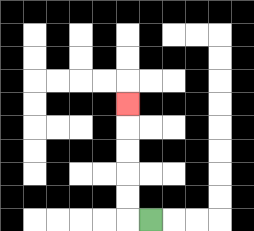{'start': '[6, 9]', 'end': '[5, 4]', 'path_directions': 'L,U,U,U,U,U', 'path_coordinates': '[[6, 9], [5, 9], [5, 8], [5, 7], [5, 6], [5, 5], [5, 4]]'}